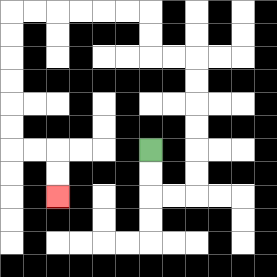{'start': '[6, 6]', 'end': '[2, 8]', 'path_directions': 'D,D,R,R,U,U,U,U,U,U,L,L,U,U,L,L,L,L,L,L,D,D,D,D,D,D,R,R,D,D', 'path_coordinates': '[[6, 6], [6, 7], [6, 8], [7, 8], [8, 8], [8, 7], [8, 6], [8, 5], [8, 4], [8, 3], [8, 2], [7, 2], [6, 2], [6, 1], [6, 0], [5, 0], [4, 0], [3, 0], [2, 0], [1, 0], [0, 0], [0, 1], [0, 2], [0, 3], [0, 4], [0, 5], [0, 6], [1, 6], [2, 6], [2, 7], [2, 8]]'}